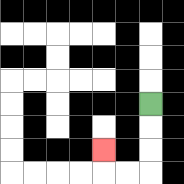{'start': '[6, 4]', 'end': '[4, 6]', 'path_directions': 'D,D,D,L,L,U', 'path_coordinates': '[[6, 4], [6, 5], [6, 6], [6, 7], [5, 7], [4, 7], [4, 6]]'}